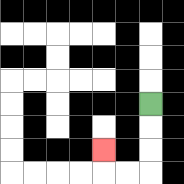{'start': '[6, 4]', 'end': '[4, 6]', 'path_directions': 'D,D,D,L,L,U', 'path_coordinates': '[[6, 4], [6, 5], [6, 6], [6, 7], [5, 7], [4, 7], [4, 6]]'}